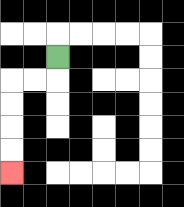{'start': '[2, 2]', 'end': '[0, 7]', 'path_directions': 'D,L,L,D,D,D,D', 'path_coordinates': '[[2, 2], [2, 3], [1, 3], [0, 3], [0, 4], [0, 5], [0, 6], [0, 7]]'}